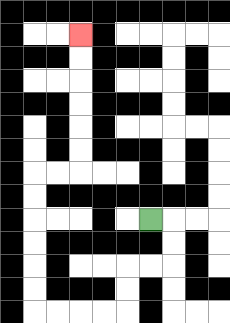{'start': '[6, 9]', 'end': '[3, 1]', 'path_directions': 'R,D,D,L,L,D,D,L,L,L,L,U,U,U,U,U,U,R,R,U,U,U,U,U,U', 'path_coordinates': '[[6, 9], [7, 9], [7, 10], [7, 11], [6, 11], [5, 11], [5, 12], [5, 13], [4, 13], [3, 13], [2, 13], [1, 13], [1, 12], [1, 11], [1, 10], [1, 9], [1, 8], [1, 7], [2, 7], [3, 7], [3, 6], [3, 5], [3, 4], [3, 3], [3, 2], [3, 1]]'}